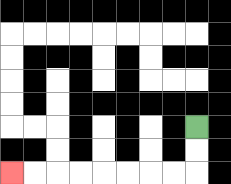{'start': '[8, 5]', 'end': '[0, 7]', 'path_directions': 'D,D,L,L,L,L,L,L,L,L', 'path_coordinates': '[[8, 5], [8, 6], [8, 7], [7, 7], [6, 7], [5, 7], [4, 7], [3, 7], [2, 7], [1, 7], [0, 7]]'}